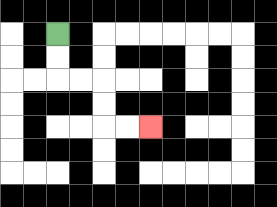{'start': '[2, 1]', 'end': '[6, 5]', 'path_directions': 'D,D,R,R,D,D,R,R', 'path_coordinates': '[[2, 1], [2, 2], [2, 3], [3, 3], [4, 3], [4, 4], [4, 5], [5, 5], [6, 5]]'}